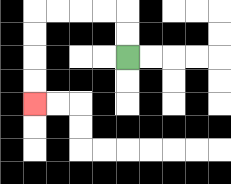{'start': '[5, 2]', 'end': '[1, 4]', 'path_directions': 'U,U,L,L,L,L,D,D,D,D', 'path_coordinates': '[[5, 2], [5, 1], [5, 0], [4, 0], [3, 0], [2, 0], [1, 0], [1, 1], [1, 2], [1, 3], [1, 4]]'}